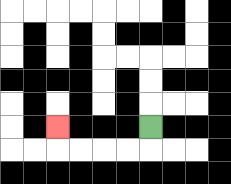{'start': '[6, 5]', 'end': '[2, 5]', 'path_directions': 'D,L,L,L,L,U', 'path_coordinates': '[[6, 5], [6, 6], [5, 6], [4, 6], [3, 6], [2, 6], [2, 5]]'}